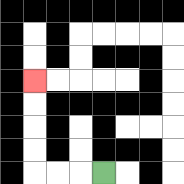{'start': '[4, 7]', 'end': '[1, 3]', 'path_directions': 'L,L,L,U,U,U,U', 'path_coordinates': '[[4, 7], [3, 7], [2, 7], [1, 7], [1, 6], [1, 5], [1, 4], [1, 3]]'}